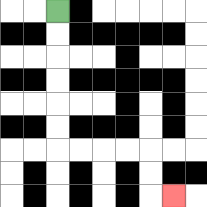{'start': '[2, 0]', 'end': '[7, 8]', 'path_directions': 'D,D,D,D,D,D,R,R,R,R,D,D,R', 'path_coordinates': '[[2, 0], [2, 1], [2, 2], [2, 3], [2, 4], [2, 5], [2, 6], [3, 6], [4, 6], [5, 6], [6, 6], [6, 7], [6, 8], [7, 8]]'}